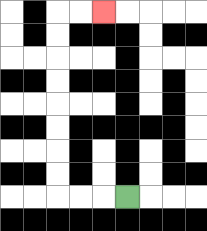{'start': '[5, 8]', 'end': '[4, 0]', 'path_directions': 'L,L,L,U,U,U,U,U,U,U,U,R,R', 'path_coordinates': '[[5, 8], [4, 8], [3, 8], [2, 8], [2, 7], [2, 6], [2, 5], [2, 4], [2, 3], [2, 2], [2, 1], [2, 0], [3, 0], [4, 0]]'}